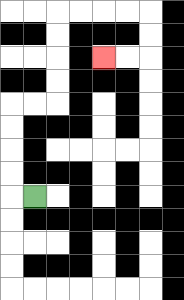{'start': '[1, 8]', 'end': '[4, 2]', 'path_directions': 'L,U,U,U,U,R,R,U,U,U,U,R,R,R,R,D,D,L,L', 'path_coordinates': '[[1, 8], [0, 8], [0, 7], [0, 6], [0, 5], [0, 4], [1, 4], [2, 4], [2, 3], [2, 2], [2, 1], [2, 0], [3, 0], [4, 0], [5, 0], [6, 0], [6, 1], [6, 2], [5, 2], [4, 2]]'}